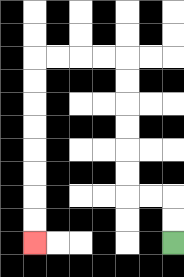{'start': '[7, 10]', 'end': '[1, 10]', 'path_directions': 'U,U,L,L,U,U,U,U,U,U,L,L,L,L,D,D,D,D,D,D,D,D', 'path_coordinates': '[[7, 10], [7, 9], [7, 8], [6, 8], [5, 8], [5, 7], [5, 6], [5, 5], [5, 4], [5, 3], [5, 2], [4, 2], [3, 2], [2, 2], [1, 2], [1, 3], [1, 4], [1, 5], [1, 6], [1, 7], [1, 8], [1, 9], [1, 10]]'}